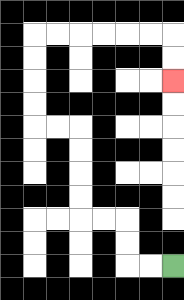{'start': '[7, 11]', 'end': '[7, 3]', 'path_directions': 'L,L,U,U,L,L,U,U,U,U,L,L,U,U,U,U,R,R,R,R,R,R,D,D', 'path_coordinates': '[[7, 11], [6, 11], [5, 11], [5, 10], [5, 9], [4, 9], [3, 9], [3, 8], [3, 7], [3, 6], [3, 5], [2, 5], [1, 5], [1, 4], [1, 3], [1, 2], [1, 1], [2, 1], [3, 1], [4, 1], [5, 1], [6, 1], [7, 1], [7, 2], [7, 3]]'}